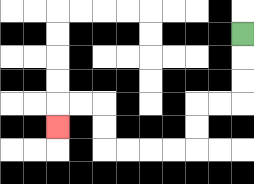{'start': '[10, 1]', 'end': '[2, 5]', 'path_directions': 'D,D,D,L,L,D,D,L,L,L,L,U,U,L,L,D', 'path_coordinates': '[[10, 1], [10, 2], [10, 3], [10, 4], [9, 4], [8, 4], [8, 5], [8, 6], [7, 6], [6, 6], [5, 6], [4, 6], [4, 5], [4, 4], [3, 4], [2, 4], [2, 5]]'}